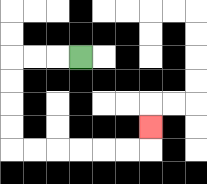{'start': '[3, 2]', 'end': '[6, 5]', 'path_directions': 'L,L,L,D,D,D,D,R,R,R,R,R,R,U', 'path_coordinates': '[[3, 2], [2, 2], [1, 2], [0, 2], [0, 3], [0, 4], [0, 5], [0, 6], [1, 6], [2, 6], [3, 6], [4, 6], [5, 6], [6, 6], [6, 5]]'}